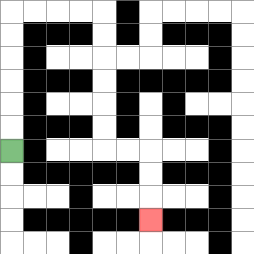{'start': '[0, 6]', 'end': '[6, 9]', 'path_directions': 'U,U,U,U,U,U,R,R,R,R,D,D,D,D,D,D,R,R,D,D,D', 'path_coordinates': '[[0, 6], [0, 5], [0, 4], [0, 3], [0, 2], [0, 1], [0, 0], [1, 0], [2, 0], [3, 0], [4, 0], [4, 1], [4, 2], [4, 3], [4, 4], [4, 5], [4, 6], [5, 6], [6, 6], [6, 7], [6, 8], [6, 9]]'}